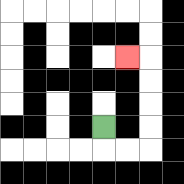{'start': '[4, 5]', 'end': '[5, 2]', 'path_directions': 'D,R,R,U,U,U,U,L', 'path_coordinates': '[[4, 5], [4, 6], [5, 6], [6, 6], [6, 5], [6, 4], [6, 3], [6, 2], [5, 2]]'}